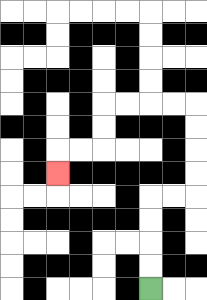{'start': '[6, 12]', 'end': '[2, 7]', 'path_directions': 'U,U,U,U,R,R,U,U,U,U,L,L,L,L,D,D,L,L,D', 'path_coordinates': '[[6, 12], [6, 11], [6, 10], [6, 9], [6, 8], [7, 8], [8, 8], [8, 7], [8, 6], [8, 5], [8, 4], [7, 4], [6, 4], [5, 4], [4, 4], [4, 5], [4, 6], [3, 6], [2, 6], [2, 7]]'}